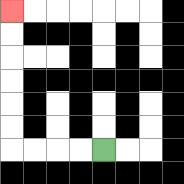{'start': '[4, 6]', 'end': '[0, 0]', 'path_directions': 'L,L,L,L,U,U,U,U,U,U', 'path_coordinates': '[[4, 6], [3, 6], [2, 6], [1, 6], [0, 6], [0, 5], [0, 4], [0, 3], [0, 2], [0, 1], [0, 0]]'}